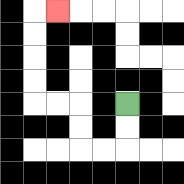{'start': '[5, 4]', 'end': '[2, 0]', 'path_directions': 'D,D,L,L,U,U,L,L,U,U,U,U,R', 'path_coordinates': '[[5, 4], [5, 5], [5, 6], [4, 6], [3, 6], [3, 5], [3, 4], [2, 4], [1, 4], [1, 3], [1, 2], [1, 1], [1, 0], [2, 0]]'}